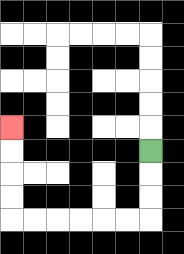{'start': '[6, 6]', 'end': '[0, 5]', 'path_directions': 'D,D,D,L,L,L,L,L,L,U,U,U,U', 'path_coordinates': '[[6, 6], [6, 7], [6, 8], [6, 9], [5, 9], [4, 9], [3, 9], [2, 9], [1, 9], [0, 9], [0, 8], [0, 7], [0, 6], [0, 5]]'}